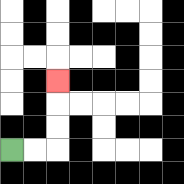{'start': '[0, 6]', 'end': '[2, 3]', 'path_directions': 'R,R,U,U,U', 'path_coordinates': '[[0, 6], [1, 6], [2, 6], [2, 5], [2, 4], [2, 3]]'}